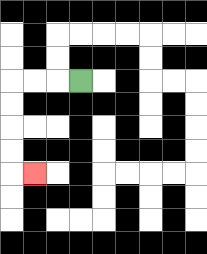{'start': '[3, 3]', 'end': '[1, 7]', 'path_directions': 'L,L,L,D,D,D,D,R', 'path_coordinates': '[[3, 3], [2, 3], [1, 3], [0, 3], [0, 4], [0, 5], [0, 6], [0, 7], [1, 7]]'}